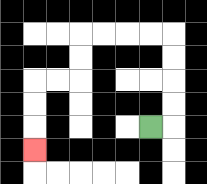{'start': '[6, 5]', 'end': '[1, 6]', 'path_directions': 'R,U,U,U,U,L,L,L,L,D,D,L,L,D,D,D', 'path_coordinates': '[[6, 5], [7, 5], [7, 4], [7, 3], [7, 2], [7, 1], [6, 1], [5, 1], [4, 1], [3, 1], [3, 2], [3, 3], [2, 3], [1, 3], [1, 4], [1, 5], [1, 6]]'}